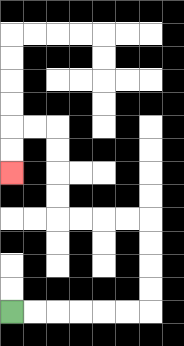{'start': '[0, 13]', 'end': '[0, 7]', 'path_directions': 'R,R,R,R,R,R,U,U,U,U,L,L,L,L,U,U,U,U,L,L,D,D', 'path_coordinates': '[[0, 13], [1, 13], [2, 13], [3, 13], [4, 13], [5, 13], [6, 13], [6, 12], [6, 11], [6, 10], [6, 9], [5, 9], [4, 9], [3, 9], [2, 9], [2, 8], [2, 7], [2, 6], [2, 5], [1, 5], [0, 5], [0, 6], [0, 7]]'}